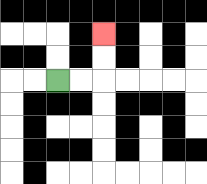{'start': '[2, 3]', 'end': '[4, 1]', 'path_directions': 'R,R,U,U', 'path_coordinates': '[[2, 3], [3, 3], [4, 3], [4, 2], [4, 1]]'}